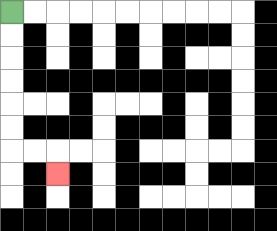{'start': '[0, 0]', 'end': '[2, 7]', 'path_directions': 'D,D,D,D,D,D,R,R,D', 'path_coordinates': '[[0, 0], [0, 1], [0, 2], [0, 3], [0, 4], [0, 5], [0, 6], [1, 6], [2, 6], [2, 7]]'}